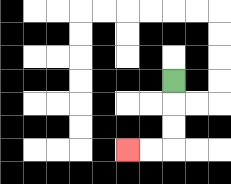{'start': '[7, 3]', 'end': '[5, 6]', 'path_directions': 'D,D,D,L,L', 'path_coordinates': '[[7, 3], [7, 4], [7, 5], [7, 6], [6, 6], [5, 6]]'}